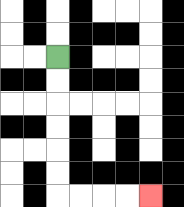{'start': '[2, 2]', 'end': '[6, 8]', 'path_directions': 'D,D,D,D,D,D,R,R,R,R', 'path_coordinates': '[[2, 2], [2, 3], [2, 4], [2, 5], [2, 6], [2, 7], [2, 8], [3, 8], [4, 8], [5, 8], [6, 8]]'}